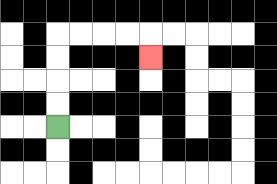{'start': '[2, 5]', 'end': '[6, 2]', 'path_directions': 'U,U,U,U,R,R,R,R,D', 'path_coordinates': '[[2, 5], [2, 4], [2, 3], [2, 2], [2, 1], [3, 1], [4, 1], [5, 1], [6, 1], [6, 2]]'}